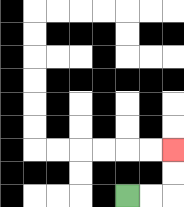{'start': '[5, 8]', 'end': '[7, 6]', 'path_directions': 'R,R,U,U', 'path_coordinates': '[[5, 8], [6, 8], [7, 8], [7, 7], [7, 6]]'}